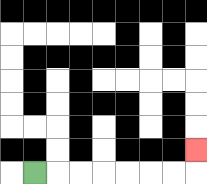{'start': '[1, 7]', 'end': '[8, 6]', 'path_directions': 'R,R,R,R,R,R,R,U', 'path_coordinates': '[[1, 7], [2, 7], [3, 7], [4, 7], [5, 7], [6, 7], [7, 7], [8, 7], [8, 6]]'}